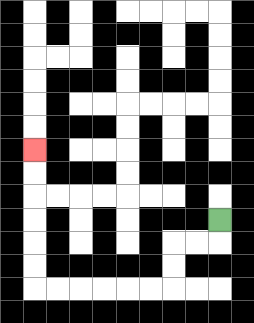{'start': '[9, 9]', 'end': '[1, 6]', 'path_directions': 'D,L,L,D,D,L,L,L,L,L,L,U,U,U,U,U,U', 'path_coordinates': '[[9, 9], [9, 10], [8, 10], [7, 10], [7, 11], [7, 12], [6, 12], [5, 12], [4, 12], [3, 12], [2, 12], [1, 12], [1, 11], [1, 10], [1, 9], [1, 8], [1, 7], [1, 6]]'}